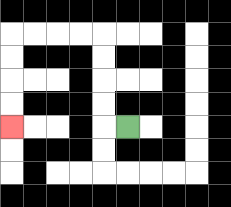{'start': '[5, 5]', 'end': '[0, 5]', 'path_directions': 'L,U,U,U,U,L,L,L,L,D,D,D,D', 'path_coordinates': '[[5, 5], [4, 5], [4, 4], [4, 3], [4, 2], [4, 1], [3, 1], [2, 1], [1, 1], [0, 1], [0, 2], [0, 3], [0, 4], [0, 5]]'}